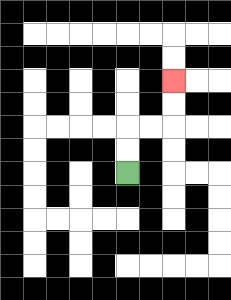{'start': '[5, 7]', 'end': '[7, 3]', 'path_directions': 'U,U,R,R,U,U', 'path_coordinates': '[[5, 7], [5, 6], [5, 5], [6, 5], [7, 5], [7, 4], [7, 3]]'}